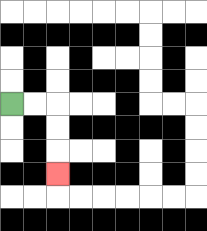{'start': '[0, 4]', 'end': '[2, 7]', 'path_directions': 'R,R,D,D,D', 'path_coordinates': '[[0, 4], [1, 4], [2, 4], [2, 5], [2, 6], [2, 7]]'}